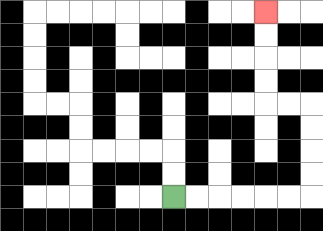{'start': '[7, 8]', 'end': '[11, 0]', 'path_directions': 'R,R,R,R,R,R,U,U,U,U,L,L,U,U,U,U', 'path_coordinates': '[[7, 8], [8, 8], [9, 8], [10, 8], [11, 8], [12, 8], [13, 8], [13, 7], [13, 6], [13, 5], [13, 4], [12, 4], [11, 4], [11, 3], [11, 2], [11, 1], [11, 0]]'}